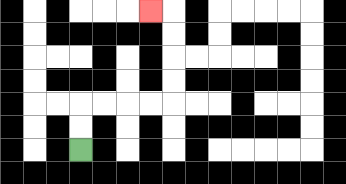{'start': '[3, 6]', 'end': '[6, 0]', 'path_directions': 'U,U,R,R,R,R,U,U,U,U,L', 'path_coordinates': '[[3, 6], [3, 5], [3, 4], [4, 4], [5, 4], [6, 4], [7, 4], [7, 3], [7, 2], [7, 1], [7, 0], [6, 0]]'}